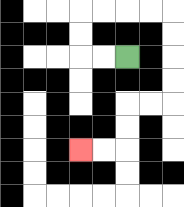{'start': '[5, 2]', 'end': '[3, 6]', 'path_directions': 'L,L,U,U,R,R,R,R,D,D,D,D,L,L,D,D,L,L', 'path_coordinates': '[[5, 2], [4, 2], [3, 2], [3, 1], [3, 0], [4, 0], [5, 0], [6, 0], [7, 0], [7, 1], [7, 2], [7, 3], [7, 4], [6, 4], [5, 4], [5, 5], [5, 6], [4, 6], [3, 6]]'}